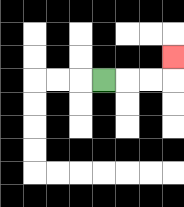{'start': '[4, 3]', 'end': '[7, 2]', 'path_directions': 'R,R,R,U', 'path_coordinates': '[[4, 3], [5, 3], [6, 3], [7, 3], [7, 2]]'}